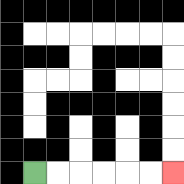{'start': '[1, 7]', 'end': '[7, 7]', 'path_directions': 'R,R,R,R,R,R', 'path_coordinates': '[[1, 7], [2, 7], [3, 7], [4, 7], [5, 7], [6, 7], [7, 7]]'}